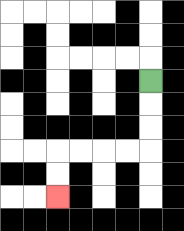{'start': '[6, 3]', 'end': '[2, 8]', 'path_directions': 'D,D,D,L,L,L,L,D,D', 'path_coordinates': '[[6, 3], [6, 4], [6, 5], [6, 6], [5, 6], [4, 6], [3, 6], [2, 6], [2, 7], [2, 8]]'}